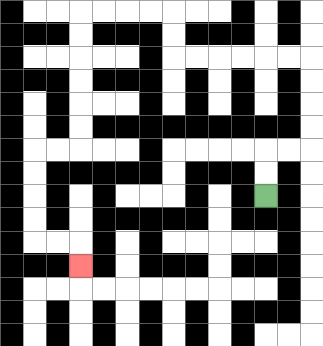{'start': '[11, 8]', 'end': '[3, 11]', 'path_directions': 'U,U,R,R,U,U,U,U,L,L,L,L,L,L,U,U,L,L,L,L,D,D,D,D,D,D,L,L,D,D,D,D,R,R,D', 'path_coordinates': '[[11, 8], [11, 7], [11, 6], [12, 6], [13, 6], [13, 5], [13, 4], [13, 3], [13, 2], [12, 2], [11, 2], [10, 2], [9, 2], [8, 2], [7, 2], [7, 1], [7, 0], [6, 0], [5, 0], [4, 0], [3, 0], [3, 1], [3, 2], [3, 3], [3, 4], [3, 5], [3, 6], [2, 6], [1, 6], [1, 7], [1, 8], [1, 9], [1, 10], [2, 10], [3, 10], [3, 11]]'}